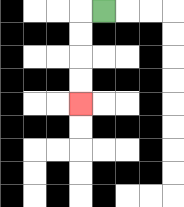{'start': '[4, 0]', 'end': '[3, 4]', 'path_directions': 'L,D,D,D,D', 'path_coordinates': '[[4, 0], [3, 0], [3, 1], [3, 2], [3, 3], [3, 4]]'}